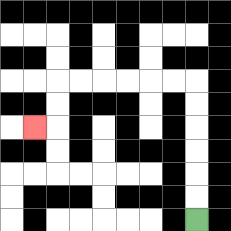{'start': '[8, 9]', 'end': '[1, 5]', 'path_directions': 'U,U,U,U,U,U,L,L,L,L,L,L,D,D,L', 'path_coordinates': '[[8, 9], [8, 8], [8, 7], [8, 6], [8, 5], [8, 4], [8, 3], [7, 3], [6, 3], [5, 3], [4, 3], [3, 3], [2, 3], [2, 4], [2, 5], [1, 5]]'}